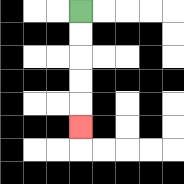{'start': '[3, 0]', 'end': '[3, 5]', 'path_directions': 'D,D,D,D,D', 'path_coordinates': '[[3, 0], [3, 1], [3, 2], [3, 3], [3, 4], [3, 5]]'}